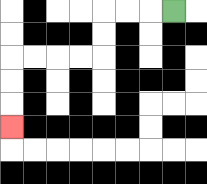{'start': '[7, 0]', 'end': '[0, 5]', 'path_directions': 'L,L,L,D,D,L,L,L,L,D,D,D', 'path_coordinates': '[[7, 0], [6, 0], [5, 0], [4, 0], [4, 1], [4, 2], [3, 2], [2, 2], [1, 2], [0, 2], [0, 3], [0, 4], [0, 5]]'}